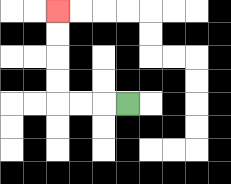{'start': '[5, 4]', 'end': '[2, 0]', 'path_directions': 'L,L,L,U,U,U,U', 'path_coordinates': '[[5, 4], [4, 4], [3, 4], [2, 4], [2, 3], [2, 2], [2, 1], [2, 0]]'}